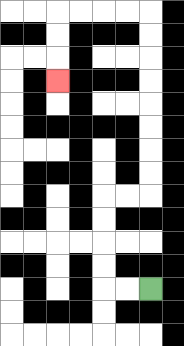{'start': '[6, 12]', 'end': '[2, 3]', 'path_directions': 'L,L,U,U,U,U,R,R,U,U,U,U,U,U,U,U,L,L,L,L,D,D,D', 'path_coordinates': '[[6, 12], [5, 12], [4, 12], [4, 11], [4, 10], [4, 9], [4, 8], [5, 8], [6, 8], [6, 7], [6, 6], [6, 5], [6, 4], [6, 3], [6, 2], [6, 1], [6, 0], [5, 0], [4, 0], [3, 0], [2, 0], [2, 1], [2, 2], [2, 3]]'}